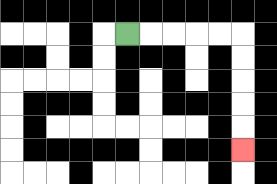{'start': '[5, 1]', 'end': '[10, 6]', 'path_directions': 'R,R,R,R,R,D,D,D,D,D', 'path_coordinates': '[[5, 1], [6, 1], [7, 1], [8, 1], [9, 1], [10, 1], [10, 2], [10, 3], [10, 4], [10, 5], [10, 6]]'}